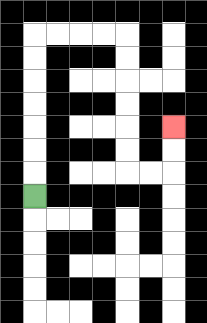{'start': '[1, 8]', 'end': '[7, 5]', 'path_directions': 'U,U,U,U,U,U,U,R,R,R,R,D,D,D,D,D,D,R,R,U,U', 'path_coordinates': '[[1, 8], [1, 7], [1, 6], [1, 5], [1, 4], [1, 3], [1, 2], [1, 1], [2, 1], [3, 1], [4, 1], [5, 1], [5, 2], [5, 3], [5, 4], [5, 5], [5, 6], [5, 7], [6, 7], [7, 7], [7, 6], [7, 5]]'}